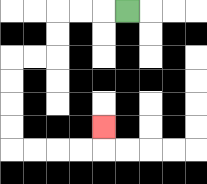{'start': '[5, 0]', 'end': '[4, 5]', 'path_directions': 'L,L,L,D,D,L,L,D,D,D,D,R,R,R,R,U', 'path_coordinates': '[[5, 0], [4, 0], [3, 0], [2, 0], [2, 1], [2, 2], [1, 2], [0, 2], [0, 3], [0, 4], [0, 5], [0, 6], [1, 6], [2, 6], [3, 6], [4, 6], [4, 5]]'}